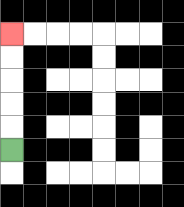{'start': '[0, 6]', 'end': '[0, 1]', 'path_directions': 'U,U,U,U,U', 'path_coordinates': '[[0, 6], [0, 5], [0, 4], [0, 3], [0, 2], [0, 1]]'}